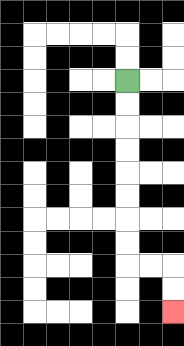{'start': '[5, 3]', 'end': '[7, 13]', 'path_directions': 'D,D,D,D,D,D,D,D,R,R,D,D', 'path_coordinates': '[[5, 3], [5, 4], [5, 5], [5, 6], [5, 7], [5, 8], [5, 9], [5, 10], [5, 11], [6, 11], [7, 11], [7, 12], [7, 13]]'}